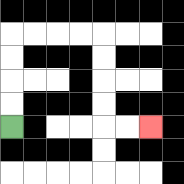{'start': '[0, 5]', 'end': '[6, 5]', 'path_directions': 'U,U,U,U,R,R,R,R,D,D,D,D,R,R', 'path_coordinates': '[[0, 5], [0, 4], [0, 3], [0, 2], [0, 1], [1, 1], [2, 1], [3, 1], [4, 1], [4, 2], [4, 3], [4, 4], [4, 5], [5, 5], [6, 5]]'}